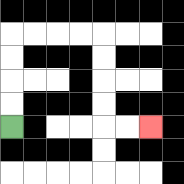{'start': '[0, 5]', 'end': '[6, 5]', 'path_directions': 'U,U,U,U,R,R,R,R,D,D,D,D,R,R', 'path_coordinates': '[[0, 5], [0, 4], [0, 3], [0, 2], [0, 1], [1, 1], [2, 1], [3, 1], [4, 1], [4, 2], [4, 3], [4, 4], [4, 5], [5, 5], [6, 5]]'}